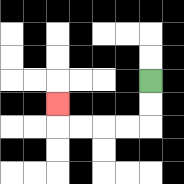{'start': '[6, 3]', 'end': '[2, 4]', 'path_directions': 'D,D,L,L,L,L,U', 'path_coordinates': '[[6, 3], [6, 4], [6, 5], [5, 5], [4, 5], [3, 5], [2, 5], [2, 4]]'}